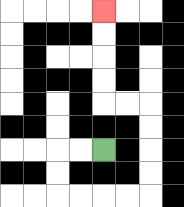{'start': '[4, 6]', 'end': '[4, 0]', 'path_directions': 'L,L,D,D,R,R,R,R,U,U,U,U,L,L,U,U,U,U', 'path_coordinates': '[[4, 6], [3, 6], [2, 6], [2, 7], [2, 8], [3, 8], [4, 8], [5, 8], [6, 8], [6, 7], [6, 6], [6, 5], [6, 4], [5, 4], [4, 4], [4, 3], [4, 2], [4, 1], [4, 0]]'}